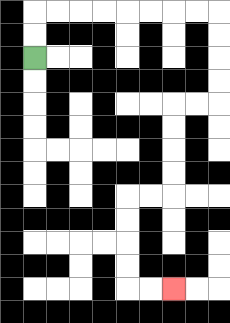{'start': '[1, 2]', 'end': '[7, 12]', 'path_directions': 'U,U,R,R,R,R,R,R,R,R,D,D,D,D,L,L,D,D,D,D,L,L,D,D,D,D,R,R', 'path_coordinates': '[[1, 2], [1, 1], [1, 0], [2, 0], [3, 0], [4, 0], [5, 0], [6, 0], [7, 0], [8, 0], [9, 0], [9, 1], [9, 2], [9, 3], [9, 4], [8, 4], [7, 4], [7, 5], [7, 6], [7, 7], [7, 8], [6, 8], [5, 8], [5, 9], [5, 10], [5, 11], [5, 12], [6, 12], [7, 12]]'}